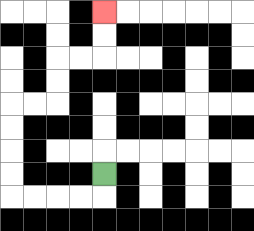{'start': '[4, 7]', 'end': '[4, 0]', 'path_directions': 'D,L,L,L,L,U,U,U,U,R,R,U,U,R,R,U,U', 'path_coordinates': '[[4, 7], [4, 8], [3, 8], [2, 8], [1, 8], [0, 8], [0, 7], [0, 6], [0, 5], [0, 4], [1, 4], [2, 4], [2, 3], [2, 2], [3, 2], [4, 2], [4, 1], [4, 0]]'}